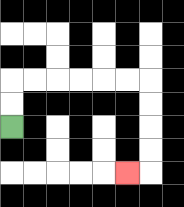{'start': '[0, 5]', 'end': '[5, 7]', 'path_directions': 'U,U,R,R,R,R,R,R,D,D,D,D,L', 'path_coordinates': '[[0, 5], [0, 4], [0, 3], [1, 3], [2, 3], [3, 3], [4, 3], [5, 3], [6, 3], [6, 4], [6, 5], [6, 6], [6, 7], [5, 7]]'}